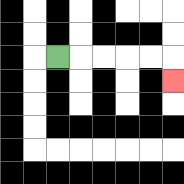{'start': '[2, 2]', 'end': '[7, 3]', 'path_directions': 'R,R,R,R,R,D', 'path_coordinates': '[[2, 2], [3, 2], [4, 2], [5, 2], [6, 2], [7, 2], [7, 3]]'}